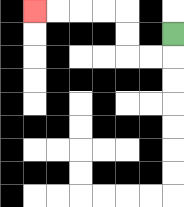{'start': '[7, 1]', 'end': '[1, 0]', 'path_directions': 'D,L,L,U,U,L,L,L,L', 'path_coordinates': '[[7, 1], [7, 2], [6, 2], [5, 2], [5, 1], [5, 0], [4, 0], [3, 0], [2, 0], [1, 0]]'}